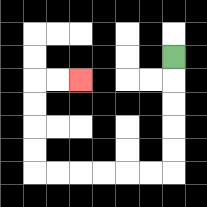{'start': '[7, 2]', 'end': '[3, 3]', 'path_directions': 'D,D,D,D,D,L,L,L,L,L,L,U,U,U,U,R,R', 'path_coordinates': '[[7, 2], [7, 3], [7, 4], [7, 5], [7, 6], [7, 7], [6, 7], [5, 7], [4, 7], [3, 7], [2, 7], [1, 7], [1, 6], [1, 5], [1, 4], [1, 3], [2, 3], [3, 3]]'}